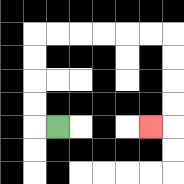{'start': '[2, 5]', 'end': '[6, 5]', 'path_directions': 'L,U,U,U,U,R,R,R,R,R,R,D,D,D,D,L', 'path_coordinates': '[[2, 5], [1, 5], [1, 4], [1, 3], [1, 2], [1, 1], [2, 1], [3, 1], [4, 1], [5, 1], [6, 1], [7, 1], [7, 2], [7, 3], [7, 4], [7, 5], [6, 5]]'}